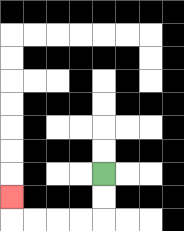{'start': '[4, 7]', 'end': '[0, 8]', 'path_directions': 'D,D,L,L,L,L,U', 'path_coordinates': '[[4, 7], [4, 8], [4, 9], [3, 9], [2, 9], [1, 9], [0, 9], [0, 8]]'}